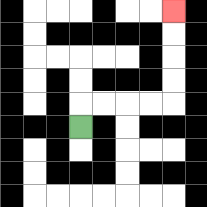{'start': '[3, 5]', 'end': '[7, 0]', 'path_directions': 'U,R,R,R,R,U,U,U,U', 'path_coordinates': '[[3, 5], [3, 4], [4, 4], [5, 4], [6, 4], [7, 4], [7, 3], [7, 2], [7, 1], [7, 0]]'}